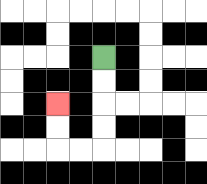{'start': '[4, 2]', 'end': '[2, 4]', 'path_directions': 'D,D,D,D,L,L,U,U', 'path_coordinates': '[[4, 2], [4, 3], [4, 4], [4, 5], [4, 6], [3, 6], [2, 6], [2, 5], [2, 4]]'}